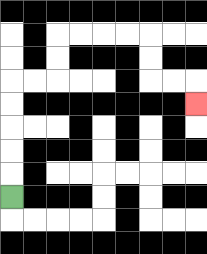{'start': '[0, 8]', 'end': '[8, 4]', 'path_directions': 'U,U,U,U,U,R,R,U,U,R,R,R,R,D,D,R,R,D', 'path_coordinates': '[[0, 8], [0, 7], [0, 6], [0, 5], [0, 4], [0, 3], [1, 3], [2, 3], [2, 2], [2, 1], [3, 1], [4, 1], [5, 1], [6, 1], [6, 2], [6, 3], [7, 3], [8, 3], [8, 4]]'}